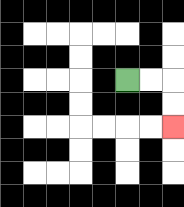{'start': '[5, 3]', 'end': '[7, 5]', 'path_directions': 'R,R,D,D', 'path_coordinates': '[[5, 3], [6, 3], [7, 3], [7, 4], [7, 5]]'}